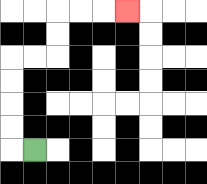{'start': '[1, 6]', 'end': '[5, 0]', 'path_directions': 'L,U,U,U,U,R,R,U,U,R,R,R', 'path_coordinates': '[[1, 6], [0, 6], [0, 5], [0, 4], [0, 3], [0, 2], [1, 2], [2, 2], [2, 1], [2, 0], [3, 0], [4, 0], [5, 0]]'}